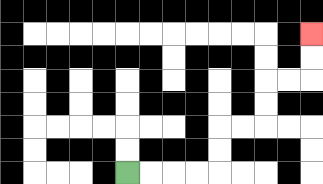{'start': '[5, 7]', 'end': '[13, 1]', 'path_directions': 'R,R,R,R,U,U,R,R,U,U,R,R,U,U', 'path_coordinates': '[[5, 7], [6, 7], [7, 7], [8, 7], [9, 7], [9, 6], [9, 5], [10, 5], [11, 5], [11, 4], [11, 3], [12, 3], [13, 3], [13, 2], [13, 1]]'}